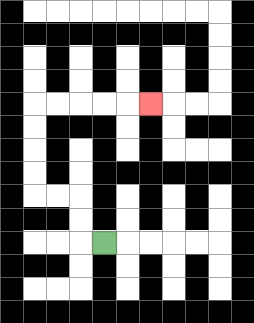{'start': '[4, 10]', 'end': '[6, 4]', 'path_directions': 'L,U,U,L,L,U,U,U,U,R,R,R,R,R', 'path_coordinates': '[[4, 10], [3, 10], [3, 9], [3, 8], [2, 8], [1, 8], [1, 7], [1, 6], [1, 5], [1, 4], [2, 4], [3, 4], [4, 4], [5, 4], [6, 4]]'}